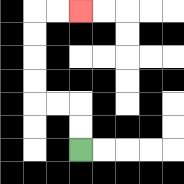{'start': '[3, 6]', 'end': '[3, 0]', 'path_directions': 'U,U,L,L,U,U,U,U,R,R', 'path_coordinates': '[[3, 6], [3, 5], [3, 4], [2, 4], [1, 4], [1, 3], [1, 2], [1, 1], [1, 0], [2, 0], [3, 0]]'}